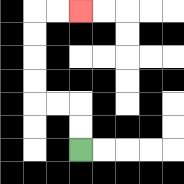{'start': '[3, 6]', 'end': '[3, 0]', 'path_directions': 'U,U,L,L,U,U,U,U,R,R', 'path_coordinates': '[[3, 6], [3, 5], [3, 4], [2, 4], [1, 4], [1, 3], [1, 2], [1, 1], [1, 0], [2, 0], [3, 0]]'}